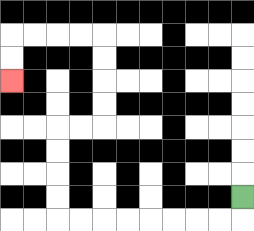{'start': '[10, 8]', 'end': '[0, 3]', 'path_directions': 'D,L,L,L,L,L,L,L,L,U,U,U,U,R,R,U,U,U,U,L,L,L,L,D,D', 'path_coordinates': '[[10, 8], [10, 9], [9, 9], [8, 9], [7, 9], [6, 9], [5, 9], [4, 9], [3, 9], [2, 9], [2, 8], [2, 7], [2, 6], [2, 5], [3, 5], [4, 5], [4, 4], [4, 3], [4, 2], [4, 1], [3, 1], [2, 1], [1, 1], [0, 1], [0, 2], [0, 3]]'}